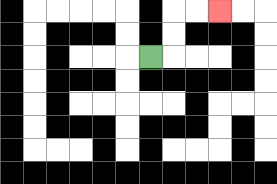{'start': '[6, 2]', 'end': '[9, 0]', 'path_directions': 'R,U,U,R,R', 'path_coordinates': '[[6, 2], [7, 2], [7, 1], [7, 0], [8, 0], [9, 0]]'}